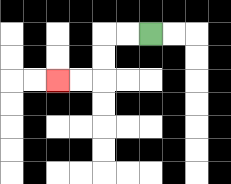{'start': '[6, 1]', 'end': '[2, 3]', 'path_directions': 'L,L,D,D,L,L', 'path_coordinates': '[[6, 1], [5, 1], [4, 1], [4, 2], [4, 3], [3, 3], [2, 3]]'}